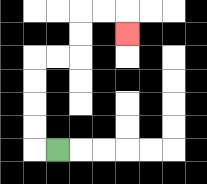{'start': '[2, 6]', 'end': '[5, 1]', 'path_directions': 'L,U,U,U,U,R,R,U,U,R,R,D', 'path_coordinates': '[[2, 6], [1, 6], [1, 5], [1, 4], [1, 3], [1, 2], [2, 2], [3, 2], [3, 1], [3, 0], [4, 0], [5, 0], [5, 1]]'}